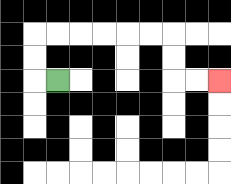{'start': '[2, 3]', 'end': '[9, 3]', 'path_directions': 'L,U,U,R,R,R,R,R,R,D,D,R,R', 'path_coordinates': '[[2, 3], [1, 3], [1, 2], [1, 1], [2, 1], [3, 1], [4, 1], [5, 1], [6, 1], [7, 1], [7, 2], [7, 3], [8, 3], [9, 3]]'}